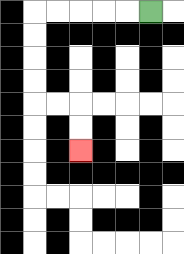{'start': '[6, 0]', 'end': '[3, 6]', 'path_directions': 'L,L,L,L,L,D,D,D,D,R,R,D,D', 'path_coordinates': '[[6, 0], [5, 0], [4, 0], [3, 0], [2, 0], [1, 0], [1, 1], [1, 2], [1, 3], [1, 4], [2, 4], [3, 4], [3, 5], [3, 6]]'}